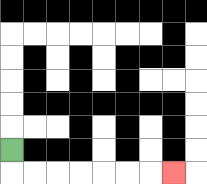{'start': '[0, 6]', 'end': '[7, 7]', 'path_directions': 'D,R,R,R,R,R,R,R', 'path_coordinates': '[[0, 6], [0, 7], [1, 7], [2, 7], [3, 7], [4, 7], [5, 7], [6, 7], [7, 7]]'}